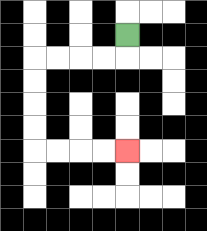{'start': '[5, 1]', 'end': '[5, 6]', 'path_directions': 'D,L,L,L,L,D,D,D,D,R,R,R,R', 'path_coordinates': '[[5, 1], [5, 2], [4, 2], [3, 2], [2, 2], [1, 2], [1, 3], [1, 4], [1, 5], [1, 6], [2, 6], [3, 6], [4, 6], [5, 6]]'}